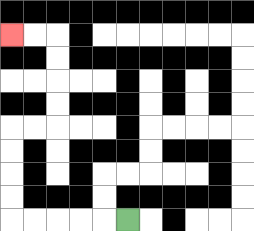{'start': '[5, 9]', 'end': '[0, 1]', 'path_directions': 'L,L,L,L,L,U,U,U,U,R,R,U,U,U,U,L,L', 'path_coordinates': '[[5, 9], [4, 9], [3, 9], [2, 9], [1, 9], [0, 9], [0, 8], [0, 7], [0, 6], [0, 5], [1, 5], [2, 5], [2, 4], [2, 3], [2, 2], [2, 1], [1, 1], [0, 1]]'}